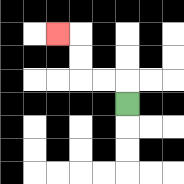{'start': '[5, 4]', 'end': '[2, 1]', 'path_directions': 'U,L,L,U,U,L', 'path_coordinates': '[[5, 4], [5, 3], [4, 3], [3, 3], [3, 2], [3, 1], [2, 1]]'}